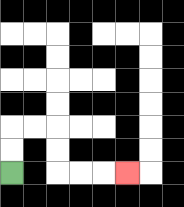{'start': '[0, 7]', 'end': '[5, 7]', 'path_directions': 'U,U,R,R,D,D,R,R,R', 'path_coordinates': '[[0, 7], [0, 6], [0, 5], [1, 5], [2, 5], [2, 6], [2, 7], [3, 7], [4, 7], [5, 7]]'}